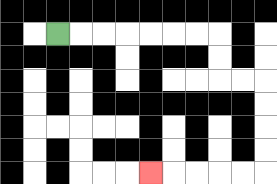{'start': '[2, 1]', 'end': '[6, 7]', 'path_directions': 'R,R,R,R,R,R,R,D,D,R,R,D,D,D,D,L,L,L,L,L', 'path_coordinates': '[[2, 1], [3, 1], [4, 1], [5, 1], [6, 1], [7, 1], [8, 1], [9, 1], [9, 2], [9, 3], [10, 3], [11, 3], [11, 4], [11, 5], [11, 6], [11, 7], [10, 7], [9, 7], [8, 7], [7, 7], [6, 7]]'}